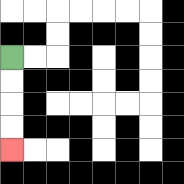{'start': '[0, 2]', 'end': '[0, 6]', 'path_directions': 'D,D,D,D', 'path_coordinates': '[[0, 2], [0, 3], [0, 4], [0, 5], [0, 6]]'}